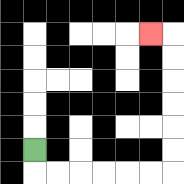{'start': '[1, 6]', 'end': '[6, 1]', 'path_directions': 'D,R,R,R,R,R,R,U,U,U,U,U,U,L', 'path_coordinates': '[[1, 6], [1, 7], [2, 7], [3, 7], [4, 7], [5, 7], [6, 7], [7, 7], [7, 6], [7, 5], [7, 4], [7, 3], [7, 2], [7, 1], [6, 1]]'}